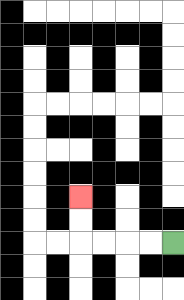{'start': '[7, 10]', 'end': '[3, 8]', 'path_directions': 'L,L,L,L,U,U', 'path_coordinates': '[[7, 10], [6, 10], [5, 10], [4, 10], [3, 10], [3, 9], [3, 8]]'}